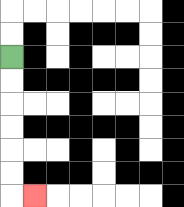{'start': '[0, 2]', 'end': '[1, 8]', 'path_directions': 'D,D,D,D,D,D,R', 'path_coordinates': '[[0, 2], [0, 3], [0, 4], [0, 5], [0, 6], [0, 7], [0, 8], [1, 8]]'}